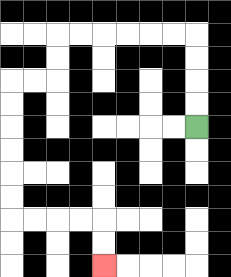{'start': '[8, 5]', 'end': '[4, 11]', 'path_directions': 'U,U,U,U,L,L,L,L,L,L,D,D,L,L,D,D,D,D,D,D,R,R,R,R,D,D', 'path_coordinates': '[[8, 5], [8, 4], [8, 3], [8, 2], [8, 1], [7, 1], [6, 1], [5, 1], [4, 1], [3, 1], [2, 1], [2, 2], [2, 3], [1, 3], [0, 3], [0, 4], [0, 5], [0, 6], [0, 7], [0, 8], [0, 9], [1, 9], [2, 9], [3, 9], [4, 9], [4, 10], [4, 11]]'}